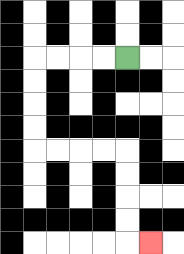{'start': '[5, 2]', 'end': '[6, 10]', 'path_directions': 'L,L,L,L,D,D,D,D,R,R,R,R,D,D,D,D,R', 'path_coordinates': '[[5, 2], [4, 2], [3, 2], [2, 2], [1, 2], [1, 3], [1, 4], [1, 5], [1, 6], [2, 6], [3, 6], [4, 6], [5, 6], [5, 7], [5, 8], [5, 9], [5, 10], [6, 10]]'}